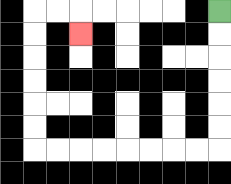{'start': '[9, 0]', 'end': '[3, 1]', 'path_directions': 'D,D,D,D,D,D,L,L,L,L,L,L,L,L,U,U,U,U,U,U,R,R,D', 'path_coordinates': '[[9, 0], [9, 1], [9, 2], [9, 3], [9, 4], [9, 5], [9, 6], [8, 6], [7, 6], [6, 6], [5, 6], [4, 6], [3, 6], [2, 6], [1, 6], [1, 5], [1, 4], [1, 3], [1, 2], [1, 1], [1, 0], [2, 0], [3, 0], [3, 1]]'}